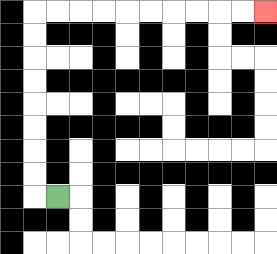{'start': '[2, 8]', 'end': '[11, 0]', 'path_directions': 'L,U,U,U,U,U,U,U,U,R,R,R,R,R,R,R,R,R,R', 'path_coordinates': '[[2, 8], [1, 8], [1, 7], [1, 6], [1, 5], [1, 4], [1, 3], [1, 2], [1, 1], [1, 0], [2, 0], [3, 0], [4, 0], [5, 0], [6, 0], [7, 0], [8, 0], [9, 0], [10, 0], [11, 0]]'}